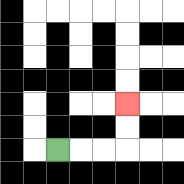{'start': '[2, 6]', 'end': '[5, 4]', 'path_directions': 'R,R,R,U,U', 'path_coordinates': '[[2, 6], [3, 6], [4, 6], [5, 6], [5, 5], [5, 4]]'}